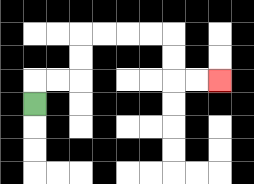{'start': '[1, 4]', 'end': '[9, 3]', 'path_directions': 'U,R,R,U,U,R,R,R,R,D,D,R,R', 'path_coordinates': '[[1, 4], [1, 3], [2, 3], [3, 3], [3, 2], [3, 1], [4, 1], [5, 1], [6, 1], [7, 1], [7, 2], [7, 3], [8, 3], [9, 3]]'}